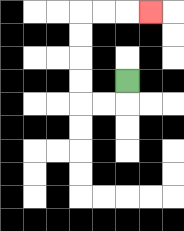{'start': '[5, 3]', 'end': '[6, 0]', 'path_directions': 'D,L,L,U,U,U,U,R,R,R', 'path_coordinates': '[[5, 3], [5, 4], [4, 4], [3, 4], [3, 3], [3, 2], [3, 1], [3, 0], [4, 0], [5, 0], [6, 0]]'}